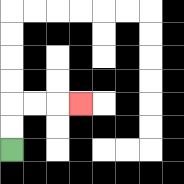{'start': '[0, 6]', 'end': '[3, 4]', 'path_directions': 'U,U,R,R,R', 'path_coordinates': '[[0, 6], [0, 5], [0, 4], [1, 4], [2, 4], [3, 4]]'}